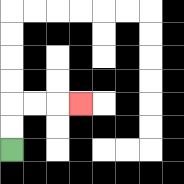{'start': '[0, 6]', 'end': '[3, 4]', 'path_directions': 'U,U,R,R,R', 'path_coordinates': '[[0, 6], [0, 5], [0, 4], [1, 4], [2, 4], [3, 4]]'}